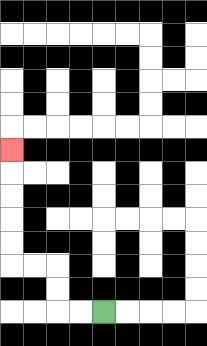{'start': '[4, 13]', 'end': '[0, 6]', 'path_directions': 'L,L,U,U,L,L,U,U,U,U,U', 'path_coordinates': '[[4, 13], [3, 13], [2, 13], [2, 12], [2, 11], [1, 11], [0, 11], [0, 10], [0, 9], [0, 8], [0, 7], [0, 6]]'}